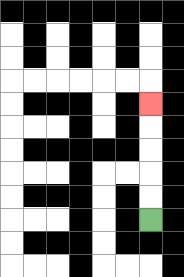{'start': '[6, 9]', 'end': '[6, 4]', 'path_directions': 'U,U,U,U,U', 'path_coordinates': '[[6, 9], [6, 8], [6, 7], [6, 6], [6, 5], [6, 4]]'}